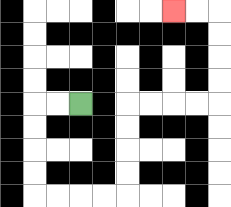{'start': '[3, 4]', 'end': '[7, 0]', 'path_directions': 'L,L,D,D,D,D,R,R,R,R,U,U,U,U,R,R,R,R,U,U,U,U,L,L', 'path_coordinates': '[[3, 4], [2, 4], [1, 4], [1, 5], [1, 6], [1, 7], [1, 8], [2, 8], [3, 8], [4, 8], [5, 8], [5, 7], [5, 6], [5, 5], [5, 4], [6, 4], [7, 4], [8, 4], [9, 4], [9, 3], [9, 2], [9, 1], [9, 0], [8, 0], [7, 0]]'}